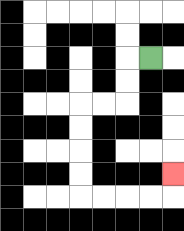{'start': '[6, 2]', 'end': '[7, 7]', 'path_directions': 'L,D,D,L,L,D,D,D,D,R,R,R,R,U', 'path_coordinates': '[[6, 2], [5, 2], [5, 3], [5, 4], [4, 4], [3, 4], [3, 5], [3, 6], [3, 7], [3, 8], [4, 8], [5, 8], [6, 8], [7, 8], [7, 7]]'}